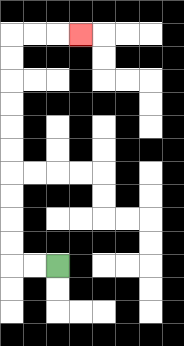{'start': '[2, 11]', 'end': '[3, 1]', 'path_directions': 'L,L,U,U,U,U,U,U,U,U,U,U,R,R,R', 'path_coordinates': '[[2, 11], [1, 11], [0, 11], [0, 10], [0, 9], [0, 8], [0, 7], [0, 6], [0, 5], [0, 4], [0, 3], [0, 2], [0, 1], [1, 1], [2, 1], [3, 1]]'}